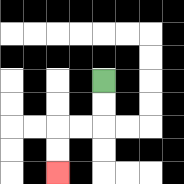{'start': '[4, 3]', 'end': '[2, 7]', 'path_directions': 'D,D,L,L,D,D', 'path_coordinates': '[[4, 3], [4, 4], [4, 5], [3, 5], [2, 5], [2, 6], [2, 7]]'}